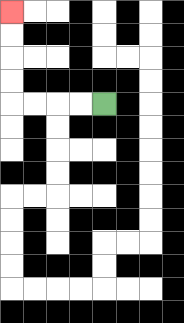{'start': '[4, 4]', 'end': '[0, 0]', 'path_directions': 'L,L,L,L,U,U,U,U', 'path_coordinates': '[[4, 4], [3, 4], [2, 4], [1, 4], [0, 4], [0, 3], [0, 2], [0, 1], [0, 0]]'}